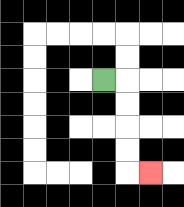{'start': '[4, 3]', 'end': '[6, 7]', 'path_directions': 'R,D,D,D,D,R', 'path_coordinates': '[[4, 3], [5, 3], [5, 4], [5, 5], [5, 6], [5, 7], [6, 7]]'}